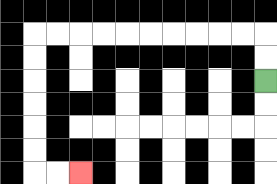{'start': '[11, 3]', 'end': '[3, 7]', 'path_directions': 'U,U,L,L,L,L,L,L,L,L,L,L,D,D,D,D,D,D,R,R', 'path_coordinates': '[[11, 3], [11, 2], [11, 1], [10, 1], [9, 1], [8, 1], [7, 1], [6, 1], [5, 1], [4, 1], [3, 1], [2, 1], [1, 1], [1, 2], [1, 3], [1, 4], [1, 5], [1, 6], [1, 7], [2, 7], [3, 7]]'}